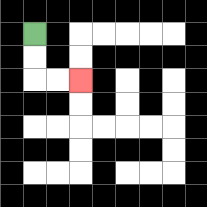{'start': '[1, 1]', 'end': '[3, 3]', 'path_directions': 'D,D,R,R', 'path_coordinates': '[[1, 1], [1, 2], [1, 3], [2, 3], [3, 3]]'}